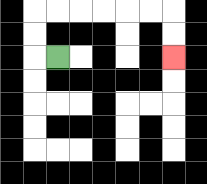{'start': '[2, 2]', 'end': '[7, 2]', 'path_directions': 'L,U,U,R,R,R,R,R,R,D,D', 'path_coordinates': '[[2, 2], [1, 2], [1, 1], [1, 0], [2, 0], [3, 0], [4, 0], [5, 0], [6, 0], [7, 0], [7, 1], [7, 2]]'}